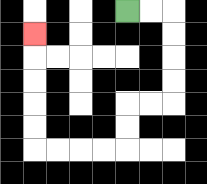{'start': '[5, 0]', 'end': '[1, 1]', 'path_directions': 'R,R,D,D,D,D,L,L,D,D,L,L,L,L,U,U,U,U,U', 'path_coordinates': '[[5, 0], [6, 0], [7, 0], [7, 1], [7, 2], [7, 3], [7, 4], [6, 4], [5, 4], [5, 5], [5, 6], [4, 6], [3, 6], [2, 6], [1, 6], [1, 5], [1, 4], [1, 3], [1, 2], [1, 1]]'}